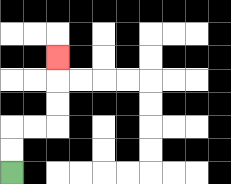{'start': '[0, 7]', 'end': '[2, 2]', 'path_directions': 'U,U,R,R,U,U,U', 'path_coordinates': '[[0, 7], [0, 6], [0, 5], [1, 5], [2, 5], [2, 4], [2, 3], [2, 2]]'}